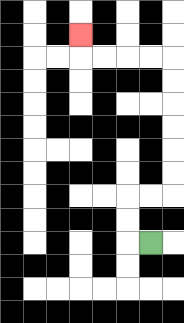{'start': '[6, 10]', 'end': '[3, 1]', 'path_directions': 'L,U,U,R,R,U,U,U,U,U,U,L,L,L,L,U', 'path_coordinates': '[[6, 10], [5, 10], [5, 9], [5, 8], [6, 8], [7, 8], [7, 7], [7, 6], [7, 5], [7, 4], [7, 3], [7, 2], [6, 2], [5, 2], [4, 2], [3, 2], [3, 1]]'}